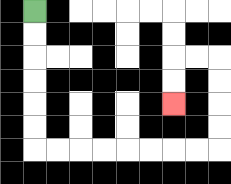{'start': '[1, 0]', 'end': '[7, 4]', 'path_directions': 'D,D,D,D,D,D,R,R,R,R,R,R,R,R,U,U,U,U,L,L,D,D', 'path_coordinates': '[[1, 0], [1, 1], [1, 2], [1, 3], [1, 4], [1, 5], [1, 6], [2, 6], [3, 6], [4, 6], [5, 6], [6, 6], [7, 6], [8, 6], [9, 6], [9, 5], [9, 4], [9, 3], [9, 2], [8, 2], [7, 2], [7, 3], [7, 4]]'}